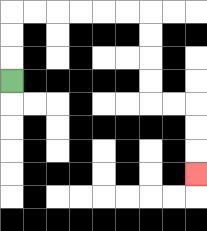{'start': '[0, 3]', 'end': '[8, 7]', 'path_directions': 'U,U,U,R,R,R,R,R,R,D,D,D,D,R,R,D,D,D', 'path_coordinates': '[[0, 3], [0, 2], [0, 1], [0, 0], [1, 0], [2, 0], [3, 0], [4, 0], [5, 0], [6, 0], [6, 1], [6, 2], [6, 3], [6, 4], [7, 4], [8, 4], [8, 5], [8, 6], [8, 7]]'}